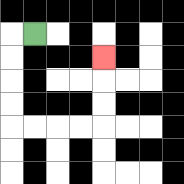{'start': '[1, 1]', 'end': '[4, 2]', 'path_directions': 'L,D,D,D,D,R,R,R,R,U,U,U', 'path_coordinates': '[[1, 1], [0, 1], [0, 2], [0, 3], [0, 4], [0, 5], [1, 5], [2, 5], [3, 5], [4, 5], [4, 4], [4, 3], [4, 2]]'}